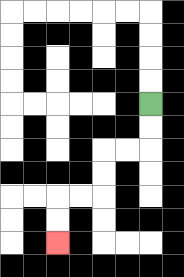{'start': '[6, 4]', 'end': '[2, 10]', 'path_directions': 'D,D,L,L,D,D,L,L,D,D', 'path_coordinates': '[[6, 4], [6, 5], [6, 6], [5, 6], [4, 6], [4, 7], [4, 8], [3, 8], [2, 8], [2, 9], [2, 10]]'}